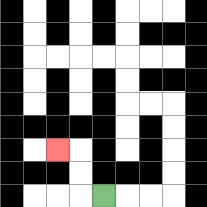{'start': '[4, 8]', 'end': '[2, 6]', 'path_directions': 'L,U,U,L', 'path_coordinates': '[[4, 8], [3, 8], [3, 7], [3, 6], [2, 6]]'}